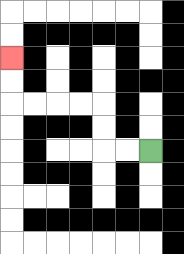{'start': '[6, 6]', 'end': '[0, 2]', 'path_directions': 'L,L,U,U,L,L,L,L,U,U', 'path_coordinates': '[[6, 6], [5, 6], [4, 6], [4, 5], [4, 4], [3, 4], [2, 4], [1, 4], [0, 4], [0, 3], [0, 2]]'}